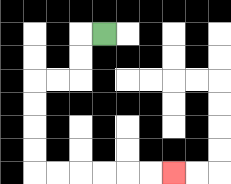{'start': '[4, 1]', 'end': '[7, 7]', 'path_directions': 'L,D,D,L,L,D,D,D,D,R,R,R,R,R,R', 'path_coordinates': '[[4, 1], [3, 1], [3, 2], [3, 3], [2, 3], [1, 3], [1, 4], [1, 5], [1, 6], [1, 7], [2, 7], [3, 7], [4, 7], [5, 7], [6, 7], [7, 7]]'}